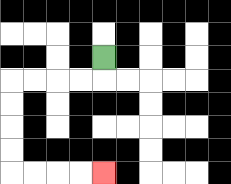{'start': '[4, 2]', 'end': '[4, 7]', 'path_directions': 'D,L,L,L,L,D,D,D,D,R,R,R,R', 'path_coordinates': '[[4, 2], [4, 3], [3, 3], [2, 3], [1, 3], [0, 3], [0, 4], [0, 5], [0, 6], [0, 7], [1, 7], [2, 7], [3, 7], [4, 7]]'}